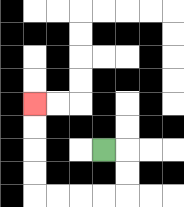{'start': '[4, 6]', 'end': '[1, 4]', 'path_directions': 'R,D,D,L,L,L,L,U,U,U,U', 'path_coordinates': '[[4, 6], [5, 6], [5, 7], [5, 8], [4, 8], [3, 8], [2, 8], [1, 8], [1, 7], [1, 6], [1, 5], [1, 4]]'}